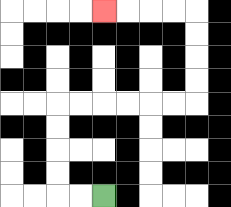{'start': '[4, 8]', 'end': '[4, 0]', 'path_directions': 'L,L,U,U,U,U,R,R,R,R,R,R,U,U,U,U,L,L,L,L', 'path_coordinates': '[[4, 8], [3, 8], [2, 8], [2, 7], [2, 6], [2, 5], [2, 4], [3, 4], [4, 4], [5, 4], [6, 4], [7, 4], [8, 4], [8, 3], [8, 2], [8, 1], [8, 0], [7, 0], [6, 0], [5, 0], [4, 0]]'}